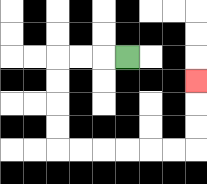{'start': '[5, 2]', 'end': '[8, 3]', 'path_directions': 'L,L,L,D,D,D,D,R,R,R,R,R,R,U,U,U', 'path_coordinates': '[[5, 2], [4, 2], [3, 2], [2, 2], [2, 3], [2, 4], [2, 5], [2, 6], [3, 6], [4, 6], [5, 6], [6, 6], [7, 6], [8, 6], [8, 5], [8, 4], [8, 3]]'}